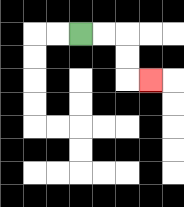{'start': '[3, 1]', 'end': '[6, 3]', 'path_directions': 'R,R,D,D,R', 'path_coordinates': '[[3, 1], [4, 1], [5, 1], [5, 2], [5, 3], [6, 3]]'}